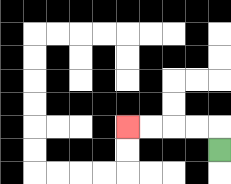{'start': '[9, 6]', 'end': '[5, 5]', 'path_directions': 'U,L,L,L,L', 'path_coordinates': '[[9, 6], [9, 5], [8, 5], [7, 5], [6, 5], [5, 5]]'}